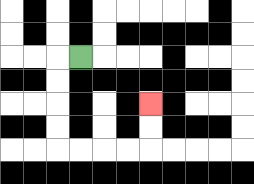{'start': '[3, 2]', 'end': '[6, 4]', 'path_directions': 'L,D,D,D,D,R,R,R,R,U,U', 'path_coordinates': '[[3, 2], [2, 2], [2, 3], [2, 4], [2, 5], [2, 6], [3, 6], [4, 6], [5, 6], [6, 6], [6, 5], [6, 4]]'}